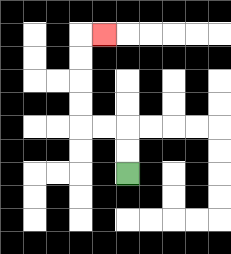{'start': '[5, 7]', 'end': '[4, 1]', 'path_directions': 'U,U,L,L,U,U,U,U,R', 'path_coordinates': '[[5, 7], [5, 6], [5, 5], [4, 5], [3, 5], [3, 4], [3, 3], [3, 2], [3, 1], [4, 1]]'}